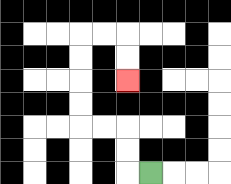{'start': '[6, 7]', 'end': '[5, 3]', 'path_directions': 'L,U,U,L,L,U,U,U,U,R,R,D,D', 'path_coordinates': '[[6, 7], [5, 7], [5, 6], [5, 5], [4, 5], [3, 5], [3, 4], [3, 3], [3, 2], [3, 1], [4, 1], [5, 1], [5, 2], [5, 3]]'}